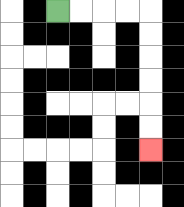{'start': '[2, 0]', 'end': '[6, 6]', 'path_directions': 'R,R,R,R,D,D,D,D,D,D', 'path_coordinates': '[[2, 0], [3, 0], [4, 0], [5, 0], [6, 0], [6, 1], [6, 2], [6, 3], [6, 4], [6, 5], [6, 6]]'}